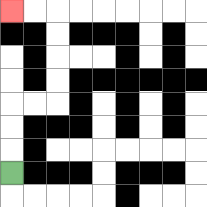{'start': '[0, 7]', 'end': '[0, 0]', 'path_directions': 'U,U,U,R,R,U,U,U,U,L,L', 'path_coordinates': '[[0, 7], [0, 6], [0, 5], [0, 4], [1, 4], [2, 4], [2, 3], [2, 2], [2, 1], [2, 0], [1, 0], [0, 0]]'}